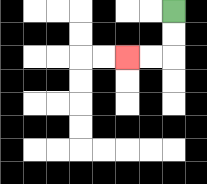{'start': '[7, 0]', 'end': '[5, 2]', 'path_directions': 'D,D,L,L', 'path_coordinates': '[[7, 0], [7, 1], [7, 2], [6, 2], [5, 2]]'}